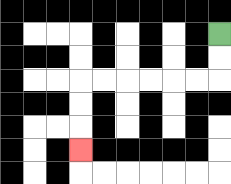{'start': '[9, 1]', 'end': '[3, 6]', 'path_directions': 'D,D,L,L,L,L,L,L,D,D,D', 'path_coordinates': '[[9, 1], [9, 2], [9, 3], [8, 3], [7, 3], [6, 3], [5, 3], [4, 3], [3, 3], [3, 4], [3, 5], [3, 6]]'}